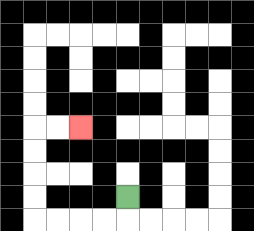{'start': '[5, 8]', 'end': '[3, 5]', 'path_directions': 'D,L,L,L,L,U,U,U,U,R,R', 'path_coordinates': '[[5, 8], [5, 9], [4, 9], [3, 9], [2, 9], [1, 9], [1, 8], [1, 7], [1, 6], [1, 5], [2, 5], [3, 5]]'}